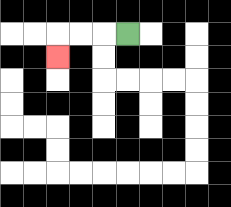{'start': '[5, 1]', 'end': '[2, 2]', 'path_directions': 'L,L,L,D', 'path_coordinates': '[[5, 1], [4, 1], [3, 1], [2, 1], [2, 2]]'}